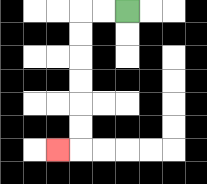{'start': '[5, 0]', 'end': '[2, 6]', 'path_directions': 'L,L,D,D,D,D,D,D,L', 'path_coordinates': '[[5, 0], [4, 0], [3, 0], [3, 1], [3, 2], [3, 3], [3, 4], [3, 5], [3, 6], [2, 6]]'}